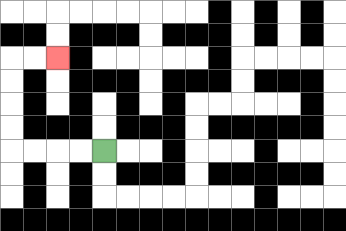{'start': '[4, 6]', 'end': '[2, 2]', 'path_directions': 'L,L,L,L,U,U,U,U,R,R', 'path_coordinates': '[[4, 6], [3, 6], [2, 6], [1, 6], [0, 6], [0, 5], [0, 4], [0, 3], [0, 2], [1, 2], [2, 2]]'}